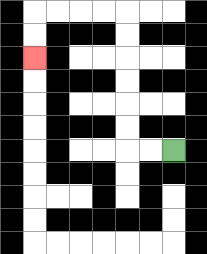{'start': '[7, 6]', 'end': '[1, 2]', 'path_directions': 'L,L,U,U,U,U,U,U,L,L,L,L,D,D', 'path_coordinates': '[[7, 6], [6, 6], [5, 6], [5, 5], [5, 4], [5, 3], [5, 2], [5, 1], [5, 0], [4, 0], [3, 0], [2, 0], [1, 0], [1, 1], [1, 2]]'}